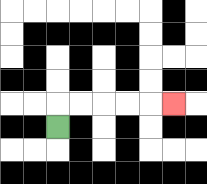{'start': '[2, 5]', 'end': '[7, 4]', 'path_directions': 'U,R,R,R,R,R', 'path_coordinates': '[[2, 5], [2, 4], [3, 4], [4, 4], [5, 4], [6, 4], [7, 4]]'}